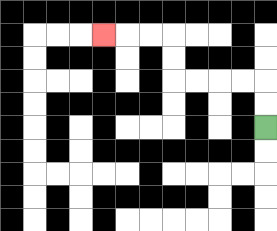{'start': '[11, 5]', 'end': '[4, 1]', 'path_directions': 'U,U,L,L,L,L,U,U,L,L,L', 'path_coordinates': '[[11, 5], [11, 4], [11, 3], [10, 3], [9, 3], [8, 3], [7, 3], [7, 2], [7, 1], [6, 1], [5, 1], [4, 1]]'}